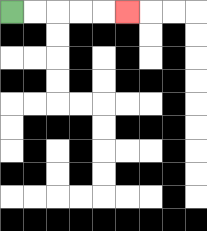{'start': '[0, 0]', 'end': '[5, 0]', 'path_directions': 'R,R,R,R,R', 'path_coordinates': '[[0, 0], [1, 0], [2, 0], [3, 0], [4, 0], [5, 0]]'}